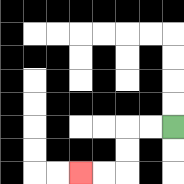{'start': '[7, 5]', 'end': '[3, 7]', 'path_directions': 'L,L,D,D,L,L', 'path_coordinates': '[[7, 5], [6, 5], [5, 5], [5, 6], [5, 7], [4, 7], [3, 7]]'}